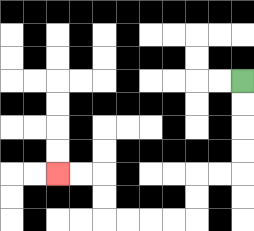{'start': '[10, 3]', 'end': '[2, 7]', 'path_directions': 'D,D,D,D,L,L,D,D,L,L,L,L,U,U,L,L', 'path_coordinates': '[[10, 3], [10, 4], [10, 5], [10, 6], [10, 7], [9, 7], [8, 7], [8, 8], [8, 9], [7, 9], [6, 9], [5, 9], [4, 9], [4, 8], [4, 7], [3, 7], [2, 7]]'}